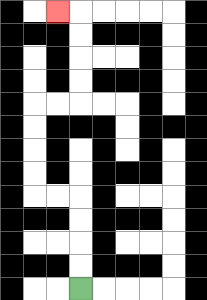{'start': '[3, 12]', 'end': '[2, 0]', 'path_directions': 'U,U,U,U,L,L,U,U,U,U,R,R,U,U,U,U,L', 'path_coordinates': '[[3, 12], [3, 11], [3, 10], [3, 9], [3, 8], [2, 8], [1, 8], [1, 7], [1, 6], [1, 5], [1, 4], [2, 4], [3, 4], [3, 3], [3, 2], [3, 1], [3, 0], [2, 0]]'}